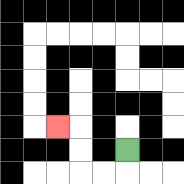{'start': '[5, 6]', 'end': '[2, 5]', 'path_directions': 'D,L,L,U,U,L', 'path_coordinates': '[[5, 6], [5, 7], [4, 7], [3, 7], [3, 6], [3, 5], [2, 5]]'}